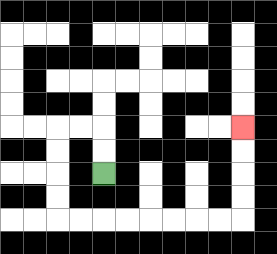{'start': '[4, 7]', 'end': '[10, 5]', 'path_directions': 'U,U,L,L,D,D,D,D,R,R,R,R,R,R,R,R,U,U,U,U', 'path_coordinates': '[[4, 7], [4, 6], [4, 5], [3, 5], [2, 5], [2, 6], [2, 7], [2, 8], [2, 9], [3, 9], [4, 9], [5, 9], [6, 9], [7, 9], [8, 9], [9, 9], [10, 9], [10, 8], [10, 7], [10, 6], [10, 5]]'}